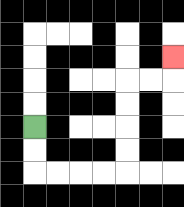{'start': '[1, 5]', 'end': '[7, 2]', 'path_directions': 'D,D,R,R,R,R,U,U,U,U,R,R,U', 'path_coordinates': '[[1, 5], [1, 6], [1, 7], [2, 7], [3, 7], [4, 7], [5, 7], [5, 6], [5, 5], [5, 4], [5, 3], [6, 3], [7, 3], [7, 2]]'}